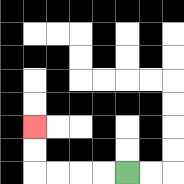{'start': '[5, 7]', 'end': '[1, 5]', 'path_directions': 'L,L,L,L,U,U', 'path_coordinates': '[[5, 7], [4, 7], [3, 7], [2, 7], [1, 7], [1, 6], [1, 5]]'}